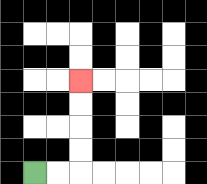{'start': '[1, 7]', 'end': '[3, 3]', 'path_directions': 'R,R,U,U,U,U', 'path_coordinates': '[[1, 7], [2, 7], [3, 7], [3, 6], [3, 5], [3, 4], [3, 3]]'}